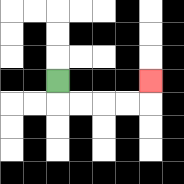{'start': '[2, 3]', 'end': '[6, 3]', 'path_directions': 'D,R,R,R,R,U', 'path_coordinates': '[[2, 3], [2, 4], [3, 4], [4, 4], [5, 4], [6, 4], [6, 3]]'}